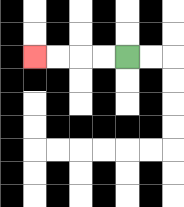{'start': '[5, 2]', 'end': '[1, 2]', 'path_directions': 'L,L,L,L', 'path_coordinates': '[[5, 2], [4, 2], [3, 2], [2, 2], [1, 2]]'}